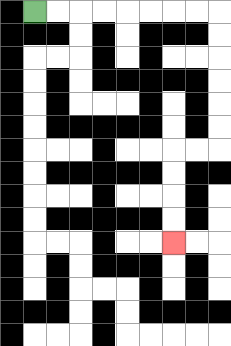{'start': '[1, 0]', 'end': '[7, 10]', 'path_directions': 'R,R,R,R,R,R,R,R,D,D,D,D,D,D,L,L,D,D,D,D', 'path_coordinates': '[[1, 0], [2, 0], [3, 0], [4, 0], [5, 0], [6, 0], [7, 0], [8, 0], [9, 0], [9, 1], [9, 2], [9, 3], [9, 4], [9, 5], [9, 6], [8, 6], [7, 6], [7, 7], [7, 8], [7, 9], [7, 10]]'}